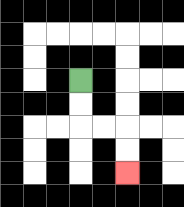{'start': '[3, 3]', 'end': '[5, 7]', 'path_directions': 'D,D,R,R,D,D', 'path_coordinates': '[[3, 3], [3, 4], [3, 5], [4, 5], [5, 5], [5, 6], [5, 7]]'}